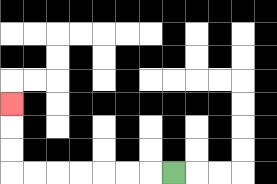{'start': '[7, 7]', 'end': '[0, 4]', 'path_directions': 'L,L,L,L,L,L,L,U,U,U', 'path_coordinates': '[[7, 7], [6, 7], [5, 7], [4, 7], [3, 7], [2, 7], [1, 7], [0, 7], [0, 6], [0, 5], [0, 4]]'}